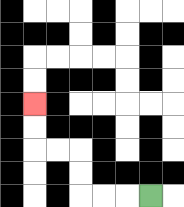{'start': '[6, 8]', 'end': '[1, 4]', 'path_directions': 'L,L,L,U,U,L,L,U,U', 'path_coordinates': '[[6, 8], [5, 8], [4, 8], [3, 8], [3, 7], [3, 6], [2, 6], [1, 6], [1, 5], [1, 4]]'}